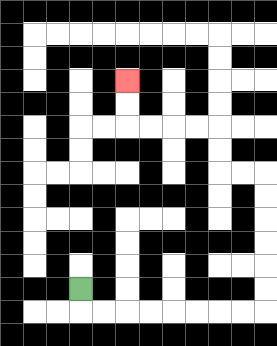{'start': '[3, 12]', 'end': '[5, 3]', 'path_directions': 'D,R,R,R,R,R,R,R,R,U,U,U,U,U,U,L,L,U,U,L,L,L,L,U,U', 'path_coordinates': '[[3, 12], [3, 13], [4, 13], [5, 13], [6, 13], [7, 13], [8, 13], [9, 13], [10, 13], [11, 13], [11, 12], [11, 11], [11, 10], [11, 9], [11, 8], [11, 7], [10, 7], [9, 7], [9, 6], [9, 5], [8, 5], [7, 5], [6, 5], [5, 5], [5, 4], [5, 3]]'}